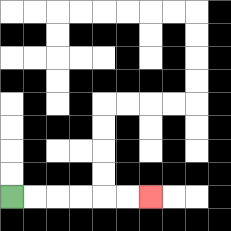{'start': '[0, 8]', 'end': '[6, 8]', 'path_directions': 'R,R,R,R,R,R', 'path_coordinates': '[[0, 8], [1, 8], [2, 8], [3, 8], [4, 8], [5, 8], [6, 8]]'}